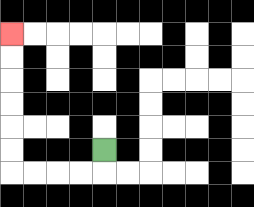{'start': '[4, 6]', 'end': '[0, 1]', 'path_directions': 'D,L,L,L,L,U,U,U,U,U,U', 'path_coordinates': '[[4, 6], [4, 7], [3, 7], [2, 7], [1, 7], [0, 7], [0, 6], [0, 5], [0, 4], [0, 3], [0, 2], [0, 1]]'}